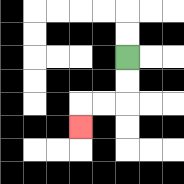{'start': '[5, 2]', 'end': '[3, 5]', 'path_directions': 'D,D,L,L,D', 'path_coordinates': '[[5, 2], [5, 3], [5, 4], [4, 4], [3, 4], [3, 5]]'}